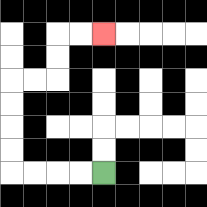{'start': '[4, 7]', 'end': '[4, 1]', 'path_directions': 'L,L,L,L,U,U,U,U,R,R,U,U,R,R', 'path_coordinates': '[[4, 7], [3, 7], [2, 7], [1, 7], [0, 7], [0, 6], [0, 5], [0, 4], [0, 3], [1, 3], [2, 3], [2, 2], [2, 1], [3, 1], [4, 1]]'}